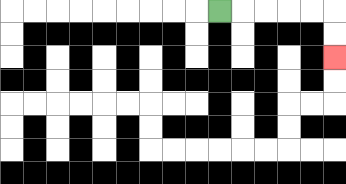{'start': '[9, 0]', 'end': '[14, 2]', 'path_directions': 'R,R,R,R,R,D,D', 'path_coordinates': '[[9, 0], [10, 0], [11, 0], [12, 0], [13, 0], [14, 0], [14, 1], [14, 2]]'}